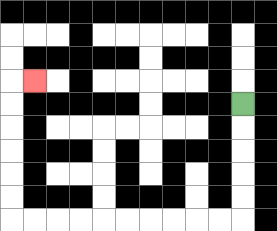{'start': '[10, 4]', 'end': '[1, 3]', 'path_directions': 'D,D,D,D,D,L,L,L,L,L,L,L,L,L,L,U,U,U,U,U,U,R', 'path_coordinates': '[[10, 4], [10, 5], [10, 6], [10, 7], [10, 8], [10, 9], [9, 9], [8, 9], [7, 9], [6, 9], [5, 9], [4, 9], [3, 9], [2, 9], [1, 9], [0, 9], [0, 8], [0, 7], [0, 6], [0, 5], [0, 4], [0, 3], [1, 3]]'}